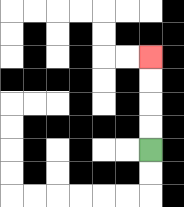{'start': '[6, 6]', 'end': '[6, 2]', 'path_directions': 'U,U,U,U', 'path_coordinates': '[[6, 6], [6, 5], [6, 4], [6, 3], [6, 2]]'}